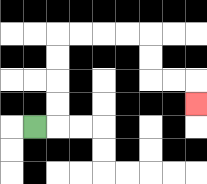{'start': '[1, 5]', 'end': '[8, 4]', 'path_directions': 'R,U,U,U,U,R,R,R,R,D,D,R,R,D', 'path_coordinates': '[[1, 5], [2, 5], [2, 4], [2, 3], [2, 2], [2, 1], [3, 1], [4, 1], [5, 1], [6, 1], [6, 2], [6, 3], [7, 3], [8, 3], [8, 4]]'}